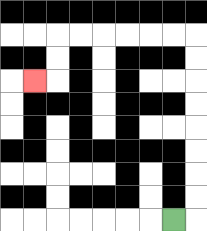{'start': '[7, 9]', 'end': '[1, 3]', 'path_directions': 'R,U,U,U,U,U,U,U,U,L,L,L,L,L,L,D,D,L', 'path_coordinates': '[[7, 9], [8, 9], [8, 8], [8, 7], [8, 6], [8, 5], [8, 4], [8, 3], [8, 2], [8, 1], [7, 1], [6, 1], [5, 1], [4, 1], [3, 1], [2, 1], [2, 2], [2, 3], [1, 3]]'}